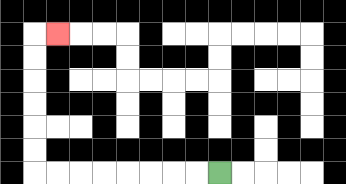{'start': '[9, 7]', 'end': '[2, 1]', 'path_directions': 'L,L,L,L,L,L,L,L,U,U,U,U,U,U,R', 'path_coordinates': '[[9, 7], [8, 7], [7, 7], [6, 7], [5, 7], [4, 7], [3, 7], [2, 7], [1, 7], [1, 6], [1, 5], [1, 4], [1, 3], [1, 2], [1, 1], [2, 1]]'}